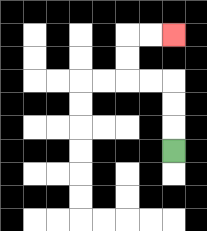{'start': '[7, 6]', 'end': '[7, 1]', 'path_directions': 'U,U,U,L,L,U,U,R,R', 'path_coordinates': '[[7, 6], [7, 5], [7, 4], [7, 3], [6, 3], [5, 3], [5, 2], [5, 1], [6, 1], [7, 1]]'}